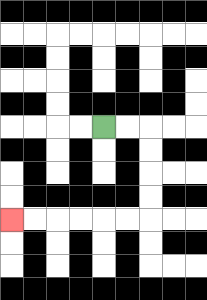{'start': '[4, 5]', 'end': '[0, 9]', 'path_directions': 'R,R,D,D,D,D,L,L,L,L,L,L', 'path_coordinates': '[[4, 5], [5, 5], [6, 5], [6, 6], [6, 7], [6, 8], [6, 9], [5, 9], [4, 9], [3, 9], [2, 9], [1, 9], [0, 9]]'}